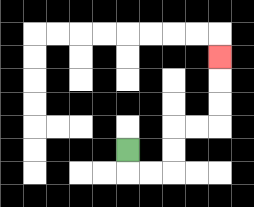{'start': '[5, 6]', 'end': '[9, 2]', 'path_directions': 'D,R,R,U,U,R,R,U,U,U', 'path_coordinates': '[[5, 6], [5, 7], [6, 7], [7, 7], [7, 6], [7, 5], [8, 5], [9, 5], [9, 4], [9, 3], [9, 2]]'}